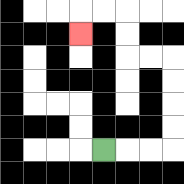{'start': '[4, 6]', 'end': '[3, 1]', 'path_directions': 'R,R,R,U,U,U,U,L,L,U,U,L,L,D', 'path_coordinates': '[[4, 6], [5, 6], [6, 6], [7, 6], [7, 5], [7, 4], [7, 3], [7, 2], [6, 2], [5, 2], [5, 1], [5, 0], [4, 0], [3, 0], [3, 1]]'}